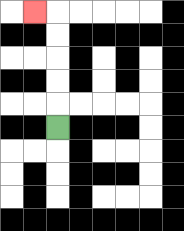{'start': '[2, 5]', 'end': '[1, 0]', 'path_directions': 'U,U,U,U,U,L', 'path_coordinates': '[[2, 5], [2, 4], [2, 3], [2, 2], [2, 1], [2, 0], [1, 0]]'}